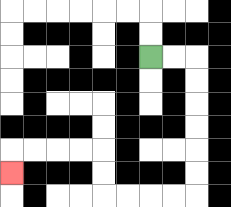{'start': '[6, 2]', 'end': '[0, 7]', 'path_directions': 'R,R,D,D,D,D,D,D,L,L,L,L,U,U,L,L,L,L,D', 'path_coordinates': '[[6, 2], [7, 2], [8, 2], [8, 3], [8, 4], [8, 5], [8, 6], [8, 7], [8, 8], [7, 8], [6, 8], [5, 8], [4, 8], [4, 7], [4, 6], [3, 6], [2, 6], [1, 6], [0, 6], [0, 7]]'}